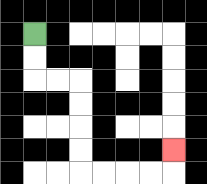{'start': '[1, 1]', 'end': '[7, 6]', 'path_directions': 'D,D,R,R,D,D,D,D,R,R,R,R,U', 'path_coordinates': '[[1, 1], [1, 2], [1, 3], [2, 3], [3, 3], [3, 4], [3, 5], [3, 6], [3, 7], [4, 7], [5, 7], [6, 7], [7, 7], [7, 6]]'}